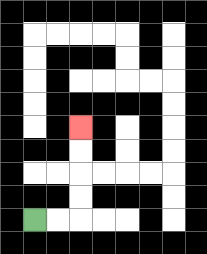{'start': '[1, 9]', 'end': '[3, 5]', 'path_directions': 'R,R,U,U,U,U', 'path_coordinates': '[[1, 9], [2, 9], [3, 9], [3, 8], [3, 7], [3, 6], [3, 5]]'}